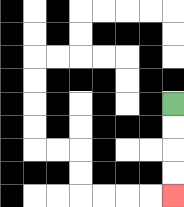{'start': '[7, 4]', 'end': '[7, 8]', 'path_directions': 'D,D,D,D', 'path_coordinates': '[[7, 4], [7, 5], [7, 6], [7, 7], [7, 8]]'}